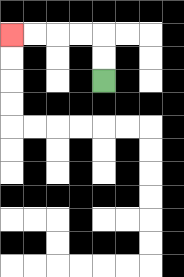{'start': '[4, 3]', 'end': '[0, 1]', 'path_directions': 'U,U,L,L,L,L', 'path_coordinates': '[[4, 3], [4, 2], [4, 1], [3, 1], [2, 1], [1, 1], [0, 1]]'}